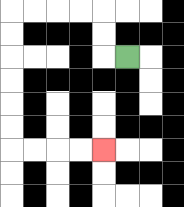{'start': '[5, 2]', 'end': '[4, 6]', 'path_directions': 'L,U,U,L,L,L,L,D,D,D,D,D,D,R,R,R,R', 'path_coordinates': '[[5, 2], [4, 2], [4, 1], [4, 0], [3, 0], [2, 0], [1, 0], [0, 0], [0, 1], [0, 2], [0, 3], [0, 4], [0, 5], [0, 6], [1, 6], [2, 6], [3, 6], [4, 6]]'}